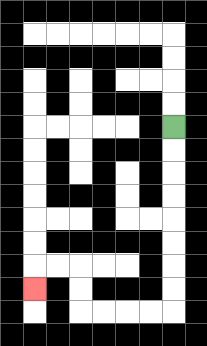{'start': '[7, 5]', 'end': '[1, 12]', 'path_directions': 'D,D,D,D,D,D,D,D,L,L,L,L,U,U,L,L,D', 'path_coordinates': '[[7, 5], [7, 6], [7, 7], [7, 8], [7, 9], [7, 10], [7, 11], [7, 12], [7, 13], [6, 13], [5, 13], [4, 13], [3, 13], [3, 12], [3, 11], [2, 11], [1, 11], [1, 12]]'}